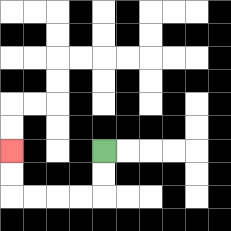{'start': '[4, 6]', 'end': '[0, 6]', 'path_directions': 'D,D,L,L,L,L,U,U', 'path_coordinates': '[[4, 6], [4, 7], [4, 8], [3, 8], [2, 8], [1, 8], [0, 8], [0, 7], [0, 6]]'}